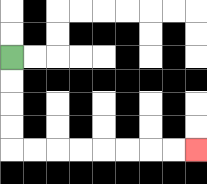{'start': '[0, 2]', 'end': '[8, 6]', 'path_directions': 'D,D,D,D,R,R,R,R,R,R,R,R', 'path_coordinates': '[[0, 2], [0, 3], [0, 4], [0, 5], [0, 6], [1, 6], [2, 6], [3, 6], [4, 6], [5, 6], [6, 6], [7, 6], [8, 6]]'}